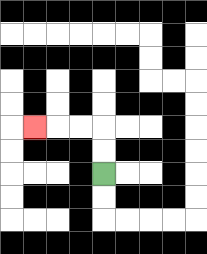{'start': '[4, 7]', 'end': '[1, 5]', 'path_directions': 'U,U,L,L,L', 'path_coordinates': '[[4, 7], [4, 6], [4, 5], [3, 5], [2, 5], [1, 5]]'}